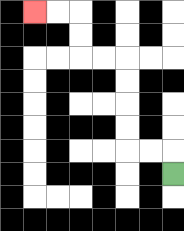{'start': '[7, 7]', 'end': '[1, 0]', 'path_directions': 'U,L,L,U,U,U,U,L,L,U,U,L,L', 'path_coordinates': '[[7, 7], [7, 6], [6, 6], [5, 6], [5, 5], [5, 4], [5, 3], [5, 2], [4, 2], [3, 2], [3, 1], [3, 0], [2, 0], [1, 0]]'}